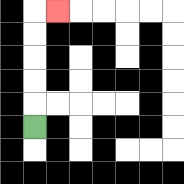{'start': '[1, 5]', 'end': '[2, 0]', 'path_directions': 'U,U,U,U,U,R', 'path_coordinates': '[[1, 5], [1, 4], [1, 3], [1, 2], [1, 1], [1, 0], [2, 0]]'}